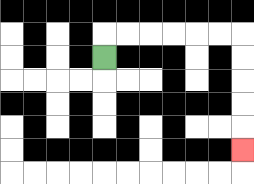{'start': '[4, 2]', 'end': '[10, 6]', 'path_directions': 'U,R,R,R,R,R,R,D,D,D,D,D', 'path_coordinates': '[[4, 2], [4, 1], [5, 1], [6, 1], [7, 1], [8, 1], [9, 1], [10, 1], [10, 2], [10, 3], [10, 4], [10, 5], [10, 6]]'}